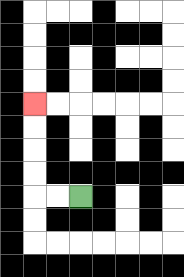{'start': '[3, 8]', 'end': '[1, 4]', 'path_directions': 'L,L,U,U,U,U', 'path_coordinates': '[[3, 8], [2, 8], [1, 8], [1, 7], [1, 6], [1, 5], [1, 4]]'}